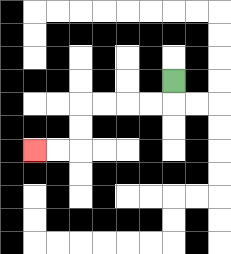{'start': '[7, 3]', 'end': '[1, 6]', 'path_directions': 'D,L,L,L,L,D,D,L,L', 'path_coordinates': '[[7, 3], [7, 4], [6, 4], [5, 4], [4, 4], [3, 4], [3, 5], [3, 6], [2, 6], [1, 6]]'}